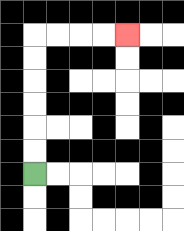{'start': '[1, 7]', 'end': '[5, 1]', 'path_directions': 'U,U,U,U,U,U,R,R,R,R', 'path_coordinates': '[[1, 7], [1, 6], [1, 5], [1, 4], [1, 3], [1, 2], [1, 1], [2, 1], [3, 1], [4, 1], [5, 1]]'}